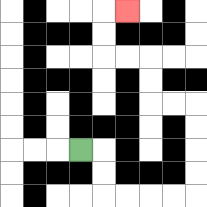{'start': '[3, 6]', 'end': '[5, 0]', 'path_directions': 'R,D,D,R,R,R,R,U,U,U,U,L,L,U,U,L,L,U,U,R', 'path_coordinates': '[[3, 6], [4, 6], [4, 7], [4, 8], [5, 8], [6, 8], [7, 8], [8, 8], [8, 7], [8, 6], [8, 5], [8, 4], [7, 4], [6, 4], [6, 3], [6, 2], [5, 2], [4, 2], [4, 1], [4, 0], [5, 0]]'}